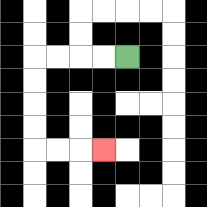{'start': '[5, 2]', 'end': '[4, 6]', 'path_directions': 'L,L,L,L,D,D,D,D,R,R,R', 'path_coordinates': '[[5, 2], [4, 2], [3, 2], [2, 2], [1, 2], [1, 3], [1, 4], [1, 5], [1, 6], [2, 6], [3, 6], [4, 6]]'}